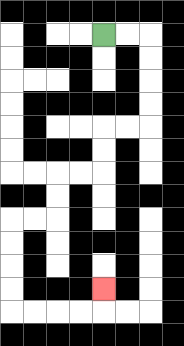{'start': '[4, 1]', 'end': '[4, 12]', 'path_directions': 'R,R,D,D,D,D,L,L,D,D,L,L,D,D,L,L,D,D,D,D,R,R,R,R,U', 'path_coordinates': '[[4, 1], [5, 1], [6, 1], [6, 2], [6, 3], [6, 4], [6, 5], [5, 5], [4, 5], [4, 6], [4, 7], [3, 7], [2, 7], [2, 8], [2, 9], [1, 9], [0, 9], [0, 10], [0, 11], [0, 12], [0, 13], [1, 13], [2, 13], [3, 13], [4, 13], [4, 12]]'}